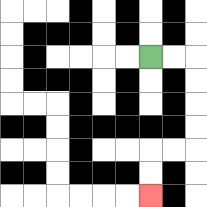{'start': '[6, 2]', 'end': '[6, 8]', 'path_directions': 'R,R,D,D,D,D,L,L,D,D', 'path_coordinates': '[[6, 2], [7, 2], [8, 2], [8, 3], [8, 4], [8, 5], [8, 6], [7, 6], [6, 6], [6, 7], [6, 8]]'}